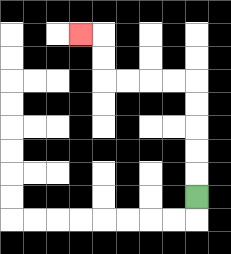{'start': '[8, 8]', 'end': '[3, 1]', 'path_directions': 'U,U,U,U,U,L,L,L,L,U,U,L', 'path_coordinates': '[[8, 8], [8, 7], [8, 6], [8, 5], [8, 4], [8, 3], [7, 3], [6, 3], [5, 3], [4, 3], [4, 2], [4, 1], [3, 1]]'}